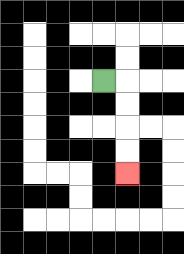{'start': '[4, 3]', 'end': '[5, 7]', 'path_directions': 'R,D,D,D,D', 'path_coordinates': '[[4, 3], [5, 3], [5, 4], [5, 5], [5, 6], [5, 7]]'}